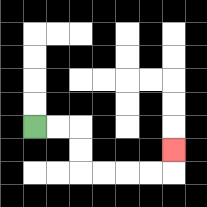{'start': '[1, 5]', 'end': '[7, 6]', 'path_directions': 'R,R,D,D,R,R,R,R,U', 'path_coordinates': '[[1, 5], [2, 5], [3, 5], [3, 6], [3, 7], [4, 7], [5, 7], [6, 7], [7, 7], [7, 6]]'}